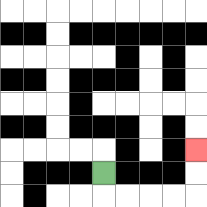{'start': '[4, 7]', 'end': '[8, 6]', 'path_directions': 'D,R,R,R,R,U,U', 'path_coordinates': '[[4, 7], [4, 8], [5, 8], [6, 8], [7, 8], [8, 8], [8, 7], [8, 6]]'}